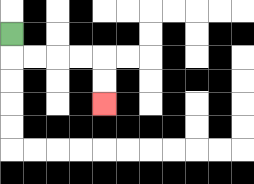{'start': '[0, 1]', 'end': '[4, 4]', 'path_directions': 'D,R,R,R,R,D,D', 'path_coordinates': '[[0, 1], [0, 2], [1, 2], [2, 2], [3, 2], [4, 2], [4, 3], [4, 4]]'}